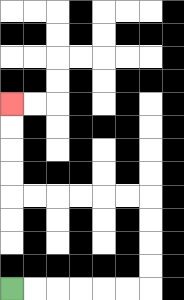{'start': '[0, 12]', 'end': '[0, 4]', 'path_directions': 'R,R,R,R,R,R,U,U,U,U,L,L,L,L,L,L,U,U,U,U', 'path_coordinates': '[[0, 12], [1, 12], [2, 12], [3, 12], [4, 12], [5, 12], [6, 12], [6, 11], [6, 10], [6, 9], [6, 8], [5, 8], [4, 8], [3, 8], [2, 8], [1, 8], [0, 8], [0, 7], [0, 6], [0, 5], [0, 4]]'}